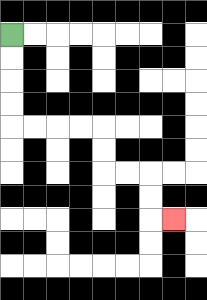{'start': '[0, 1]', 'end': '[7, 9]', 'path_directions': 'D,D,D,D,R,R,R,R,D,D,R,R,D,D,R', 'path_coordinates': '[[0, 1], [0, 2], [0, 3], [0, 4], [0, 5], [1, 5], [2, 5], [3, 5], [4, 5], [4, 6], [4, 7], [5, 7], [6, 7], [6, 8], [6, 9], [7, 9]]'}